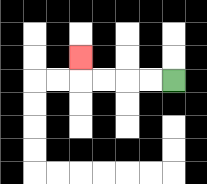{'start': '[7, 3]', 'end': '[3, 2]', 'path_directions': 'L,L,L,L,U', 'path_coordinates': '[[7, 3], [6, 3], [5, 3], [4, 3], [3, 3], [3, 2]]'}